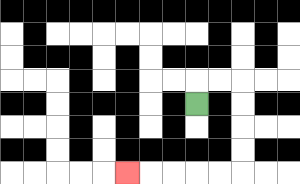{'start': '[8, 4]', 'end': '[5, 7]', 'path_directions': 'U,R,R,D,D,D,D,L,L,L,L,L', 'path_coordinates': '[[8, 4], [8, 3], [9, 3], [10, 3], [10, 4], [10, 5], [10, 6], [10, 7], [9, 7], [8, 7], [7, 7], [6, 7], [5, 7]]'}